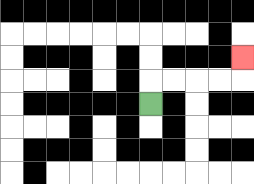{'start': '[6, 4]', 'end': '[10, 2]', 'path_directions': 'U,R,R,R,R,U', 'path_coordinates': '[[6, 4], [6, 3], [7, 3], [8, 3], [9, 3], [10, 3], [10, 2]]'}